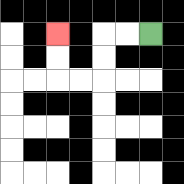{'start': '[6, 1]', 'end': '[2, 1]', 'path_directions': 'L,L,D,D,L,L,U,U', 'path_coordinates': '[[6, 1], [5, 1], [4, 1], [4, 2], [4, 3], [3, 3], [2, 3], [2, 2], [2, 1]]'}